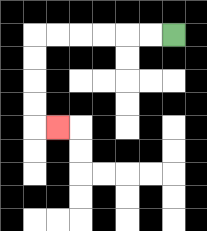{'start': '[7, 1]', 'end': '[2, 5]', 'path_directions': 'L,L,L,L,L,L,D,D,D,D,R', 'path_coordinates': '[[7, 1], [6, 1], [5, 1], [4, 1], [3, 1], [2, 1], [1, 1], [1, 2], [1, 3], [1, 4], [1, 5], [2, 5]]'}